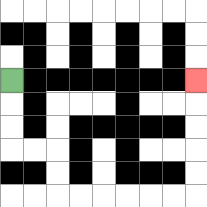{'start': '[0, 3]', 'end': '[8, 3]', 'path_directions': 'D,D,D,R,R,D,D,R,R,R,R,R,R,U,U,U,U,U', 'path_coordinates': '[[0, 3], [0, 4], [0, 5], [0, 6], [1, 6], [2, 6], [2, 7], [2, 8], [3, 8], [4, 8], [5, 8], [6, 8], [7, 8], [8, 8], [8, 7], [8, 6], [8, 5], [8, 4], [8, 3]]'}